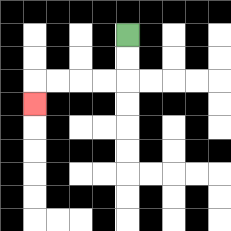{'start': '[5, 1]', 'end': '[1, 4]', 'path_directions': 'D,D,L,L,L,L,D', 'path_coordinates': '[[5, 1], [5, 2], [5, 3], [4, 3], [3, 3], [2, 3], [1, 3], [1, 4]]'}